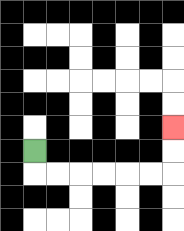{'start': '[1, 6]', 'end': '[7, 5]', 'path_directions': 'D,R,R,R,R,R,R,U,U', 'path_coordinates': '[[1, 6], [1, 7], [2, 7], [3, 7], [4, 7], [5, 7], [6, 7], [7, 7], [7, 6], [7, 5]]'}